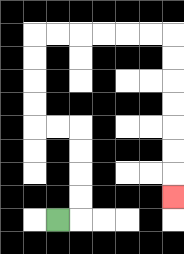{'start': '[2, 9]', 'end': '[7, 8]', 'path_directions': 'R,U,U,U,U,L,L,U,U,U,U,R,R,R,R,R,R,D,D,D,D,D,D,D', 'path_coordinates': '[[2, 9], [3, 9], [3, 8], [3, 7], [3, 6], [3, 5], [2, 5], [1, 5], [1, 4], [1, 3], [1, 2], [1, 1], [2, 1], [3, 1], [4, 1], [5, 1], [6, 1], [7, 1], [7, 2], [7, 3], [7, 4], [7, 5], [7, 6], [7, 7], [7, 8]]'}